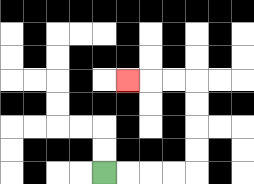{'start': '[4, 7]', 'end': '[5, 3]', 'path_directions': 'R,R,R,R,U,U,U,U,L,L,L', 'path_coordinates': '[[4, 7], [5, 7], [6, 7], [7, 7], [8, 7], [8, 6], [8, 5], [8, 4], [8, 3], [7, 3], [6, 3], [5, 3]]'}